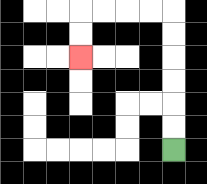{'start': '[7, 6]', 'end': '[3, 2]', 'path_directions': 'U,U,U,U,U,U,L,L,L,L,D,D', 'path_coordinates': '[[7, 6], [7, 5], [7, 4], [7, 3], [7, 2], [7, 1], [7, 0], [6, 0], [5, 0], [4, 0], [3, 0], [3, 1], [3, 2]]'}